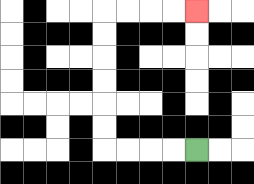{'start': '[8, 6]', 'end': '[8, 0]', 'path_directions': 'L,L,L,L,U,U,U,U,U,U,R,R,R,R', 'path_coordinates': '[[8, 6], [7, 6], [6, 6], [5, 6], [4, 6], [4, 5], [4, 4], [4, 3], [4, 2], [4, 1], [4, 0], [5, 0], [6, 0], [7, 0], [8, 0]]'}